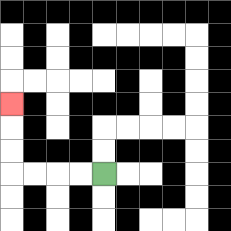{'start': '[4, 7]', 'end': '[0, 4]', 'path_directions': 'L,L,L,L,U,U,U', 'path_coordinates': '[[4, 7], [3, 7], [2, 7], [1, 7], [0, 7], [0, 6], [0, 5], [0, 4]]'}